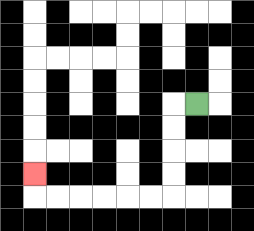{'start': '[8, 4]', 'end': '[1, 7]', 'path_directions': 'L,D,D,D,D,L,L,L,L,L,L,U', 'path_coordinates': '[[8, 4], [7, 4], [7, 5], [7, 6], [7, 7], [7, 8], [6, 8], [5, 8], [4, 8], [3, 8], [2, 8], [1, 8], [1, 7]]'}